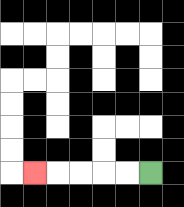{'start': '[6, 7]', 'end': '[1, 7]', 'path_directions': 'L,L,L,L,L', 'path_coordinates': '[[6, 7], [5, 7], [4, 7], [3, 7], [2, 7], [1, 7]]'}